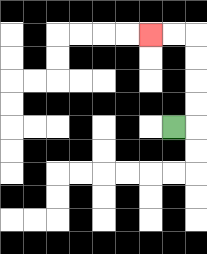{'start': '[7, 5]', 'end': '[6, 1]', 'path_directions': 'R,U,U,U,U,L,L', 'path_coordinates': '[[7, 5], [8, 5], [8, 4], [8, 3], [8, 2], [8, 1], [7, 1], [6, 1]]'}